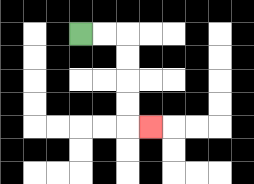{'start': '[3, 1]', 'end': '[6, 5]', 'path_directions': 'R,R,D,D,D,D,R', 'path_coordinates': '[[3, 1], [4, 1], [5, 1], [5, 2], [5, 3], [5, 4], [5, 5], [6, 5]]'}